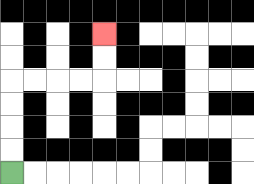{'start': '[0, 7]', 'end': '[4, 1]', 'path_directions': 'U,U,U,U,R,R,R,R,U,U', 'path_coordinates': '[[0, 7], [0, 6], [0, 5], [0, 4], [0, 3], [1, 3], [2, 3], [3, 3], [4, 3], [4, 2], [4, 1]]'}